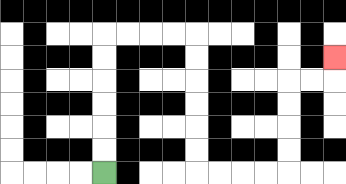{'start': '[4, 7]', 'end': '[14, 2]', 'path_directions': 'U,U,U,U,U,U,R,R,R,R,D,D,D,D,D,D,R,R,R,R,U,U,U,U,R,R,U', 'path_coordinates': '[[4, 7], [4, 6], [4, 5], [4, 4], [4, 3], [4, 2], [4, 1], [5, 1], [6, 1], [7, 1], [8, 1], [8, 2], [8, 3], [8, 4], [8, 5], [8, 6], [8, 7], [9, 7], [10, 7], [11, 7], [12, 7], [12, 6], [12, 5], [12, 4], [12, 3], [13, 3], [14, 3], [14, 2]]'}